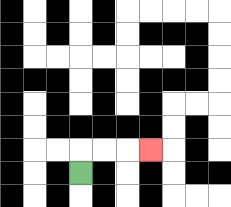{'start': '[3, 7]', 'end': '[6, 6]', 'path_directions': 'U,R,R,R', 'path_coordinates': '[[3, 7], [3, 6], [4, 6], [5, 6], [6, 6]]'}